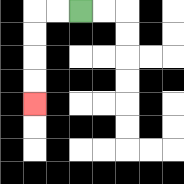{'start': '[3, 0]', 'end': '[1, 4]', 'path_directions': 'L,L,D,D,D,D', 'path_coordinates': '[[3, 0], [2, 0], [1, 0], [1, 1], [1, 2], [1, 3], [1, 4]]'}